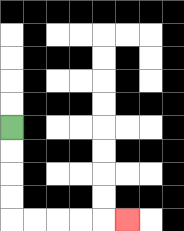{'start': '[0, 5]', 'end': '[5, 9]', 'path_directions': 'D,D,D,D,R,R,R,R,R', 'path_coordinates': '[[0, 5], [0, 6], [0, 7], [0, 8], [0, 9], [1, 9], [2, 9], [3, 9], [4, 9], [5, 9]]'}